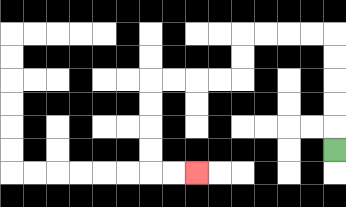{'start': '[14, 6]', 'end': '[8, 7]', 'path_directions': 'U,U,U,U,U,L,L,L,L,D,D,L,L,L,L,D,D,D,D,R,R', 'path_coordinates': '[[14, 6], [14, 5], [14, 4], [14, 3], [14, 2], [14, 1], [13, 1], [12, 1], [11, 1], [10, 1], [10, 2], [10, 3], [9, 3], [8, 3], [7, 3], [6, 3], [6, 4], [6, 5], [6, 6], [6, 7], [7, 7], [8, 7]]'}